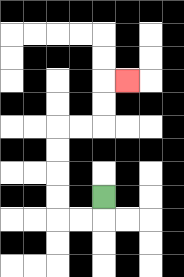{'start': '[4, 8]', 'end': '[5, 3]', 'path_directions': 'D,L,L,U,U,U,U,R,R,U,U,R', 'path_coordinates': '[[4, 8], [4, 9], [3, 9], [2, 9], [2, 8], [2, 7], [2, 6], [2, 5], [3, 5], [4, 5], [4, 4], [4, 3], [5, 3]]'}